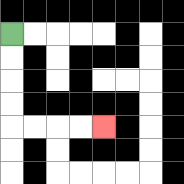{'start': '[0, 1]', 'end': '[4, 5]', 'path_directions': 'D,D,D,D,R,R,R,R', 'path_coordinates': '[[0, 1], [0, 2], [0, 3], [0, 4], [0, 5], [1, 5], [2, 5], [3, 5], [4, 5]]'}